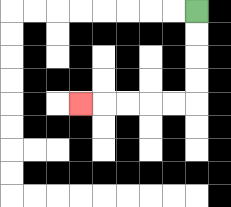{'start': '[8, 0]', 'end': '[3, 4]', 'path_directions': 'D,D,D,D,L,L,L,L,L', 'path_coordinates': '[[8, 0], [8, 1], [8, 2], [8, 3], [8, 4], [7, 4], [6, 4], [5, 4], [4, 4], [3, 4]]'}